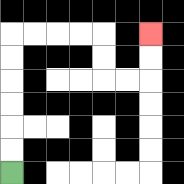{'start': '[0, 7]', 'end': '[6, 1]', 'path_directions': 'U,U,U,U,U,U,R,R,R,R,D,D,R,R,U,U', 'path_coordinates': '[[0, 7], [0, 6], [0, 5], [0, 4], [0, 3], [0, 2], [0, 1], [1, 1], [2, 1], [3, 1], [4, 1], [4, 2], [4, 3], [5, 3], [6, 3], [6, 2], [6, 1]]'}